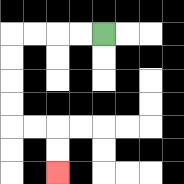{'start': '[4, 1]', 'end': '[2, 7]', 'path_directions': 'L,L,L,L,D,D,D,D,R,R,D,D', 'path_coordinates': '[[4, 1], [3, 1], [2, 1], [1, 1], [0, 1], [0, 2], [0, 3], [0, 4], [0, 5], [1, 5], [2, 5], [2, 6], [2, 7]]'}